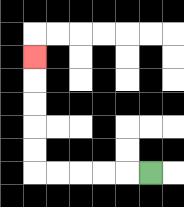{'start': '[6, 7]', 'end': '[1, 2]', 'path_directions': 'L,L,L,L,L,U,U,U,U,U', 'path_coordinates': '[[6, 7], [5, 7], [4, 7], [3, 7], [2, 7], [1, 7], [1, 6], [1, 5], [1, 4], [1, 3], [1, 2]]'}